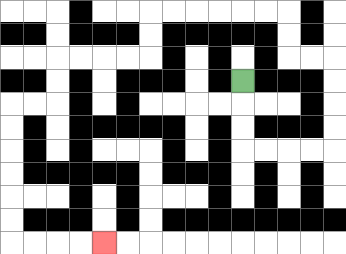{'start': '[10, 3]', 'end': '[4, 10]', 'path_directions': 'D,D,D,R,R,R,R,U,U,U,U,L,L,U,U,L,L,L,L,L,L,D,D,L,L,L,L,D,D,L,L,D,D,D,D,D,D,R,R,R,R', 'path_coordinates': '[[10, 3], [10, 4], [10, 5], [10, 6], [11, 6], [12, 6], [13, 6], [14, 6], [14, 5], [14, 4], [14, 3], [14, 2], [13, 2], [12, 2], [12, 1], [12, 0], [11, 0], [10, 0], [9, 0], [8, 0], [7, 0], [6, 0], [6, 1], [6, 2], [5, 2], [4, 2], [3, 2], [2, 2], [2, 3], [2, 4], [1, 4], [0, 4], [0, 5], [0, 6], [0, 7], [0, 8], [0, 9], [0, 10], [1, 10], [2, 10], [3, 10], [4, 10]]'}